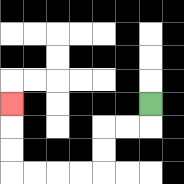{'start': '[6, 4]', 'end': '[0, 4]', 'path_directions': 'D,L,L,D,D,L,L,L,L,U,U,U', 'path_coordinates': '[[6, 4], [6, 5], [5, 5], [4, 5], [4, 6], [4, 7], [3, 7], [2, 7], [1, 7], [0, 7], [0, 6], [0, 5], [0, 4]]'}